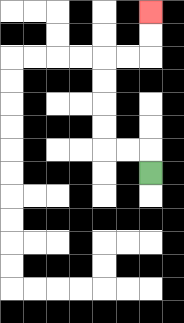{'start': '[6, 7]', 'end': '[6, 0]', 'path_directions': 'U,L,L,U,U,U,U,R,R,U,U', 'path_coordinates': '[[6, 7], [6, 6], [5, 6], [4, 6], [4, 5], [4, 4], [4, 3], [4, 2], [5, 2], [6, 2], [6, 1], [6, 0]]'}